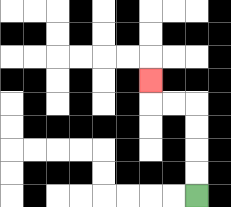{'start': '[8, 8]', 'end': '[6, 3]', 'path_directions': 'U,U,U,U,L,L,U', 'path_coordinates': '[[8, 8], [8, 7], [8, 6], [8, 5], [8, 4], [7, 4], [6, 4], [6, 3]]'}